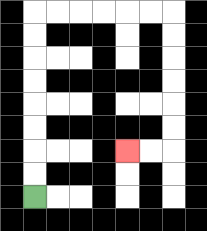{'start': '[1, 8]', 'end': '[5, 6]', 'path_directions': 'U,U,U,U,U,U,U,U,R,R,R,R,R,R,D,D,D,D,D,D,L,L', 'path_coordinates': '[[1, 8], [1, 7], [1, 6], [1, 5], [1, 4], [1, 3], [1, 2], [1, 1], [1, 0], [2, 0], [3, 0], [4, 0], [5, 0], [6, 0], [7, 0], [7, 1], [7, 2], [7, 3], [7, 4], [7, 5], [7, 6], [6, 6], [5, 6]]'}